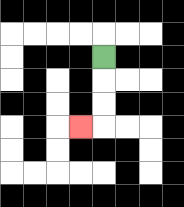{'start': '[4, 2]', 'end': '[3, 5]', 'path_directions': 'D,D,D,L', 'path_coordinates': '[[4, 2], [4, 3], [4, 4], [4, 5], [3, 5]]'}